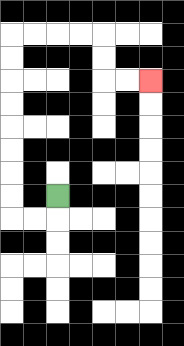{'start': '[2, 8]', 'end': '[6, 3]', 'path_directions': 'D,L,L,U,U,U,U,U,U,U,U,R,R,R,R,D,D,R,R', 'path_coordinates': '[[2, 8], [2, 9], [1, 9], [0, 9], [0, 8], [0, 7], [0, 6], [0, 5], [0, 4], [0, 3], [0, 2], [0, 1], [1, 1], [2, 1], [3, 1], [4, 1], [4, 2], [4, 3], [5, 3], [6, 3]]'}